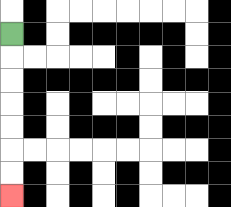{'start': '[0, 1]', 'end': '[0, 8]', 'path_directions': 'D,D,D,D,D,D,D', 'path_coordinates': '[[0, 1], [0, 2], [0, 3], [0, 4], [0, 5], [0, 6], [0, 7], [0, 8]]'}